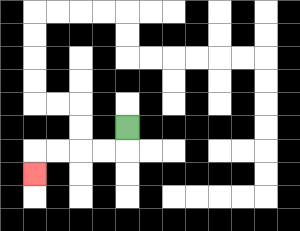{'start': '[5, 5]', 'end': '[1, 7]', 'path_directions': 'D,L,L,L,L,D', 'path_coordinates': '[[5, 5], [5, 6], [4, 6], [3, 6], [2, 6], [1, 6], [1, 7]]'}